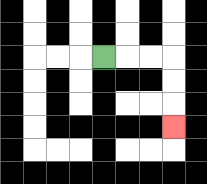{'start': '[4, 2]', 'end': '[7, 5]', 'path_directions': 'R,R,R,D,D,D', 'path_coordinates': '[[4, 2], [5, 2], [6, 2], [7, 2], [7, 3], [7, 4], [7, 5]]'}